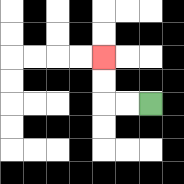{'start': '[6, 4]', 'end': '[4, 2]', 'path_directions': 'L,L,U,U', 'path_coordinates': '[[6, 4], [5, 4], [4, 4], [4, 3], [4, 2]]'}